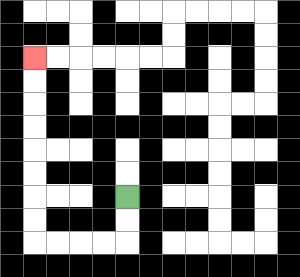{'start': '[5, 8]', 'end': '[1, 2]', 'path_directions': 'D,D,L,L,L,L,U,U,U,U,U,U,U,U', 'path_coordinates': '[[5, 8], [5, 9], [5, 10], [4, 10], [3, 10], [2, 10], [1, 10], [1, 9], [1, 8], [1, 7], [1, 6], [1, 5], [1, 4], [1, 3], [1, 2]]'}